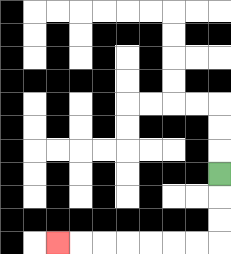{'start': '[9, 7]', 'end': '[2, 10]', 'path_directions': 'D,D,D,L,L,L,L,L,L,L', 'path_coordinates': '[[9, 7], [9, 8], [9, 9], [9, 10], [8, 10], [7, 10], [6, 10], [5, 10], [4, 10], [3, 10], [2, 10]]'}